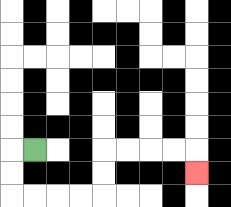{'start': '[1, 6]', 'end': '[8, 7]', 'path_directions': 'L,D,D,R,R,R,R,U,U,R,R,R,R,D', 'path_coordinates': '[[1, 6], [0, 6], [0, 7], [0, 8], [1, 8], [2, 8], [3, 8], [4, 8], [4, 7], [4, 6], [5, 6], [6, 6], [7, 6], [8, 6], [8, 7]]'}